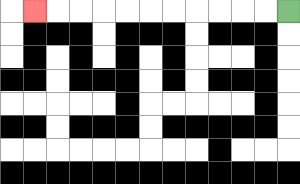{'start': '[12, 0]', 'end': '[1, 0]', 'path_directions': 'L,L,L,L,L,L,L,L,L,L,L', 'path_coordinates': '[[12, 0], [11, 0], [10, 0], [9, 0], [8, 0], [7, 0], [6, 0], [5, 0], [4, 0], [3, 0], [2, 0], [1, 0]]'}